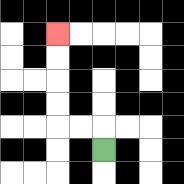{'start': '[4, 6]', 'end': '[2, 1]', 'path_directions': 'U,L,L,U,U,U,U', 'path_coordinates': '[[4, 6], [4, 5], [3, 5], [2, 5], [2, 4], [2, 3], [2, 2], [2, 1]]'}